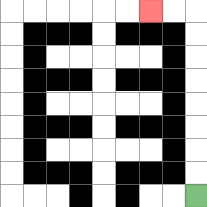{'start': '[8, 8]', 'end': '[6, 0]', 'path_directions': 'U,U,U,U,U,U,U,U,L,L', 'path_coordinates': '[[8, 8], [8, 7], [8, 6], [8, 5], [8, 4], [8, 3], [8, 2], [8, 1], [8, 0], [7, 0], [6, 0]]'}